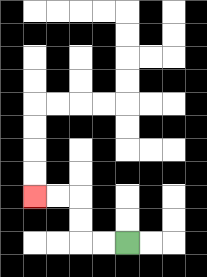{'start': '[5, 10]', 'end': '[1, 8]', 'path_directions': 'L,L,U,U,L,L', 'path_coordinates': '[[5, 10], [4, 10], [3, 10], [3, 9], [3, 8], [2, 8], [1, 8]]'}